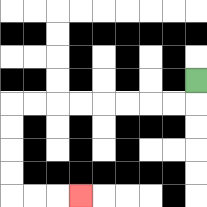{'start': '[8, 3]', 'end': '[3, 8]', 'path_directions': 'D,L,L,L,L,L,L,L,L,D,D,D,D,R,R,R', 'path_coordinates': '[[8, 3], [8, 4], [7, 4], [6, 4], [5, 4], [4, 4], [3, 4], [2, 4], [1, 4], [0, 4], [0, 5], [0, 6], [0, 7], [0, 8], [1, 8], [2, 8], [3, 8]]'}